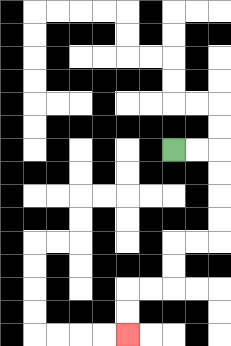{'start': '[7, 6]', 'end': '[5, 14]', 'path_directions': 'R,R,D,D,D,D,L,L,D,D,L,L,D,D', 'path_coordinates': '[[7, 6], [8, 6], [9, 6], [9, 7], [9, 8], [9, 9], [9, 10], [8, 10], [7, 10], [7, 11], [7, 12], [6, 12], [5, 12], [5, 13], [5, 14]]'}